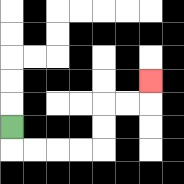{'start': '[0, 5]', 'end': '[6, 3]', 'path_directions': 'D,R,R,R,R,U,U,R,R,U', 'path_coordinates': '[[0, 5], [0, 6], [1, 6], [2, 6], [3, 6], [4, 6], [4, 5], [4, 4], [5, 4], [6, 4], [6, 3]]'}